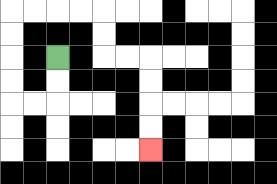{'start': '[2, 2]', 'end': '[6, 6]', 'path_directions': 'D,D,L,L,U,U,U,U,R,R,R,R,D,D,R,R,D,D,D,D', 'path_coordinates': '[[2, 2], [2, 3], [2, 4], [1, 4], [0, 4], [0, 3], [0, 2], [0, 1], [0, 0], [1, 0], [2, 0], [3, 0], [4, 0], [4, 1], [4, 2], [5, 2], [6, 2], [6, 3], [6, 4], [6, 5], [6, 6]]'}